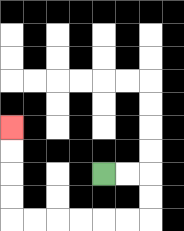{'start': '[4, 7]', 'end': '[0, 5]', 'path_directions': 'R,R,D,D,L,L,L,L,L,L,U,U,U,U', 'path_coordinates': '[[4, 7], [5, 7], [6, 7], [6, 8], [6, 9], [5, 9], [4, 9], [3, 9], [2, 9], [1, 9], [0, 9], [0, 8], [0, 7], [0, 6], [0, 5]]'}